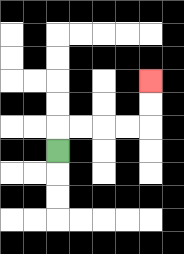{'start': '[2, 6]', 'end': '[6, 3]', 'path_directions': 'U,R,R,R,R,U,U', 'path_coordinates': '[[2, 6], [2, 5], [3, 5], [4, 5], [5, 5], [6, 5], [6, 4], [6, 3]]'}